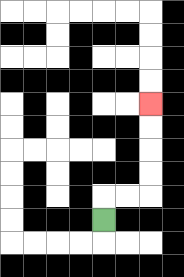{'start': '[4, 9]', 'end': '[6, 4]', 'path_directions': 'U,R,R,U,U,U,U', 'path_coordinates': '[[4, 9], [4, 8], [5, 8], [6, 8], [6, 7], [6, 6], [6, 5], [6, 4]]'}